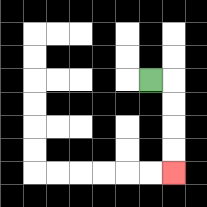{'start': '[6, 3]', 'end': '[7, 7]', 'path_directions': 'R,D,D,D,D', 'path_coordinates': '[[6, 3], [7, 3], [7, 4], [7, 5], [7, 6], [7, 7]]'}